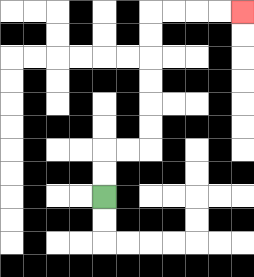{'start': '[4, 8]', 'end': '[10, 0]', 'path_directions': 'U,U,R,R,U,U,U,U,U,U,R,R,R,R', 'path_coordinates': '[[4, 8], [4, 7], [4, 6], [5, 6], [6, 6], [6, 5], [6, 4], [6, 3], [6, 2], [6, 1], [6, 0], [7, 0], [8, 0], [9, 0], [10, 0]]'}